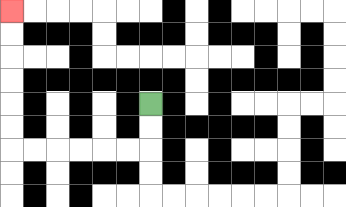{'start': '[6, 4]', 'end': '[0, 0]', 'path_directions': 'D,D,L,L,L,L,L,L,U,U,U,U,U,U', 'path_coordinates': '[[6, 4], [6, 5], [6, 6], [5, 6], [4, 6], [3, 6], [2, 6], [1, 6], [0, 6], [0, 5], [0, 4], [0, 3], [0, 2], [0, 1], [0, 0]]'}